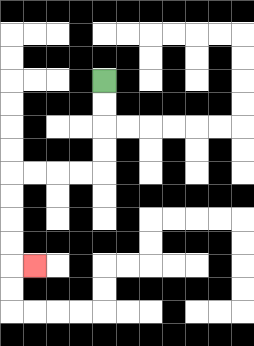{'start': '[4, 3]', 'end': '[1, 11]', 'path_directions': 'D,D,D,D,L,L,L,L,D,D,D,D,R', 'path_coordinates': '[[4, 3], [4, 4], [4, 5], [4, 6], [4, 7], [3, 7], [2, 7], [1, 7], [0, 7], [0, 8], [0, 9], [0, 10], [0, 11], [1, 11]]'}